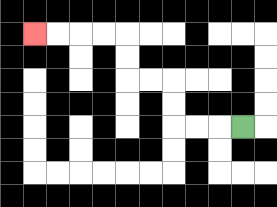{'start': '[10, 5]', 'end': '[1, 1]', 'path_directions': 'L,L,L,U,U,L,L,U,U,L,L,L,L', 'path_coordinates': '[[10, 5], [9, 5], [8, 5], [7, 5], [7, 4], [7, 3], [6, 3], [5, 3], [5, 2], [5, 1], [4, 1], [3, 1], [2, 1], [1, 1]]'}